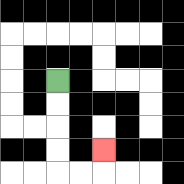{'start': '[2, 3]', 'end': '[4, 6]', 'path_directions': 'D,D,D,D,R,R,U', 'path_coordinates': '[[2, 3], [2, 4], [2, 5], [2, 6], [2, 7], [3, 7], [4, 7], [4, 6]]'}